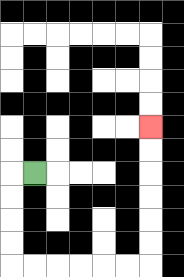{'start': '[1, 7]', 'end': '[6, 5]', 'path_directions': 'L,D,D,D,D,R,R,R,R,R,R,U,U,U,U,U,U', 'path_coordinates': '[[1, 7], [0, 7], [0, 8], [0, 9], [0, 10], [0, 11], [1, 11], [2, 11], [3, 11], [4, 11], [5, 11], [6, 11], [6, 10], [6, 9], [6, 8], [6, 7], [6, 6], [6, 5]]'}